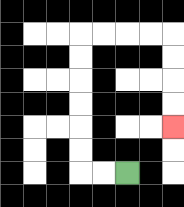{'start': '[5, 7]', 'end': '[7, 5]', 'path_directions': 'L,L,U,U,U,U,U,U,R,R,R,R,D,D,D,D', 'path_coordinates': '[[5, 7], [4, 7], [3, 7], [3, 6], [3, 5], [3, 4], [3, 3], [3, 2], [3, 1], [4, 1], [5, 1], [6, 1], [7, 1], [7, 2], [7, 3], [7, 4], [7, 5]]'}